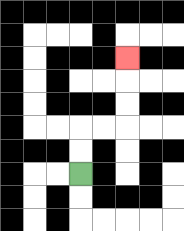{'start': '[3, 7]', 'end': '[5, 2]', 'path_directions': 'U,U,R,R,U,U,U', 'path_coordinates': '[[3, 7], [3, 6], [3, 5], [4, 5], [5, 5], [5, 4], [5, 3], [5, 2]]'}